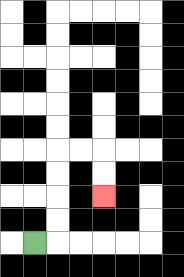{'start': '[1, 10]', 'end': '[4, 8]', 'path_directions': 'R,U,U,U,U,R,R,D,D', 'path_coordinates': '[[1, 10], [2, 10], [2, 9], [2, 8], [2, 7], [2, 6], [3, 6], [4, 6], [4, 7], [4, 8]]'}